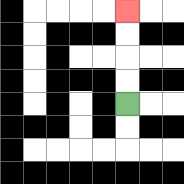{'start': '[5, 4]', 'end': '[5, 0]', 'path_directions': 'U,U,U,U', 'path_coordinates': '[[5, 4], [5, 3], [5, 2], [5, 1], [5, 0]]'}